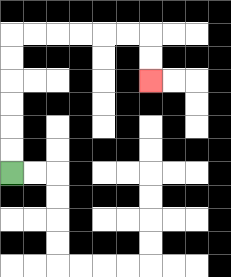{'start': '[0, 7]', 'end': '[6, 3]', 'path_directions': 'U,U,U,U,U,U,R,R,R,R,R,R,D,D', 'path_coordinates': '[[0, 7], [0, 6], [0, 5], [0, 4], [0, 3], [0, 2], [0, 1], [1, 1], [2, 1], [3, 1], [4, 1], [5, 1], [6, 1], [6, 2], [6, 3]]'}